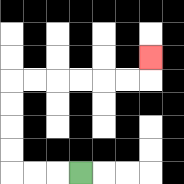{'start': '[3, 7]', 'end': '[6, 2]', 'path_directions': 'L,L,L,U,U,U,U,R,R,R,R,R,R,U', 'path_coordinates': '[[3, 7], [2, 7], [1, 7], [0, 7], [0, 6], [0, 5], [0, 4], [0, 3], [1, 3], [2, 3], [3, 3], [4, 3], [5, 3], [6, 3], [6, 2]]'}